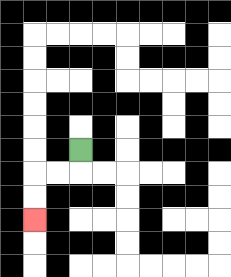{'start': '[3, 6]', 'end': '[1, 9]', 'path_directions': 'D,L,L,D,D', 'path_coordinates': '[[3, 6], [3, 7], [2, 7], [1, 7], [1, 8], [1, 9]]'}